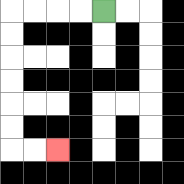{'start': '[4, 0]', 'end': '[2, 6]', 'path_directions': 'L,L,L,L,D,D,D,D,D,D,R,R', 'path_coordinates': '[[4, 0], [3, 0], [2, 0], [1, 0], [0, 0], [0, 1], [0, 2], [0, 3], [0, 4], [0, 5], [0, 6], [1, 6], [2, 6]]'}